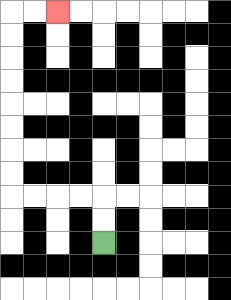{'start': '[4, 10]', 'end': '[2, 0]', 'path_directions': 'U,U,L,L,L,L,U,U,U,U,U,U,U,U,R,R', 'path_coordinates': '[[4, 10], [4, 9], [4, 8], [3, 8], [2, 8], [1, 8], [0, 8], [0, 7], [0, 6], [0, 5], [0, 4], [0, 3], [0, 2], [0, 1], [0, 0], [1, 0], [2, 0]]'}